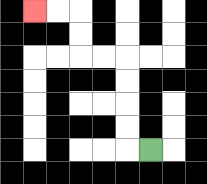{'start': '[6, 6]', 'end': '[1, 0]', 'path_directions': 'L,U,U,U,U,L,L,U,U,L,L', 'path_coordinates': '[[6, 6], [5, 6], [5, 5], [5, 4], [5, 3], [5, 2], [4, 2], [3, 2], [3, 1], [3, 0], [2, 0], [1, 0]]'}